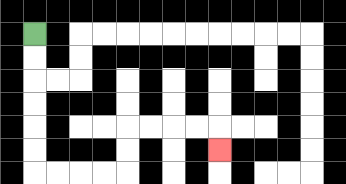{'start': '[1, 1]', 'end': '[9, 6]', 'path_directions': 'D,D,D,D,D,D,R,R,R,R,U,U,R,R,R,R,D', 'path_coordinates': '[[1, 1], [1, 2], [1, 3], [1, 4], [1, 5], [1, 6], [1, 7], [2, 7], [3, 7], [4, 7], [5, 7], [5, 6], [5, 5], [6, 5], [7, 5], [8, 5], [9, 5], [9, 6]]'}